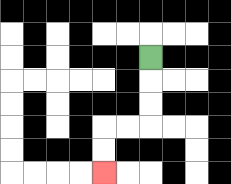{'start': '[6, 2]', 'end': '[4, 7]', 'path_directions': 'D,D,D,L,L,D,D', 'path_coordinates': '[[6, 2], [6, 3], [6, 4], [6, 5], [5, 5], [4, 5], [4, 6], [4, 7]]'}